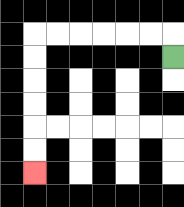{'start': '[7, 2]', 'end': '[1, 7]', 'path_directions': 'U,L,L,L,L,L,L,D,D,D,D,D,D', 'path_coordinates': '[[7, 2], [7, 1], [6, 1], [5, 1], [4, 1], [3, 1], [2, 1], [1, 1], [1, 2], [1, 3], [1, 4], [1, 5], [1, 6], [1, 7]]'}